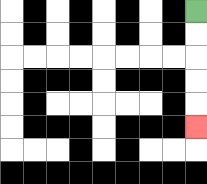{'start': '[8, 0]', 'end': '[8, 5]', 'path_directions': 'D,D,D,D,D', 'path_coordinates': '[[8, 0], [8, 1], [8, 2], [8, 3], [8, 4], [8, 5]]'}